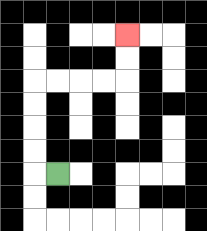{'start': '[2, 7]', 'end': '[5, 1]', 'path_directions': 'L,U,U,U,U,R,R,R,R,U,U', 'path_coordinates': '[[2, 7], [1, 7], [1, 6], [1, 5], [1, 4], [1, 3], [2, 3], [3, 3], [4, 3], [5, 3], [5, 2], [5, 1]]'}